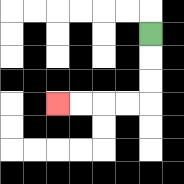{'start': '[6, 1]', 'end': '[2, 4]', 'path_directions': 'D,D,D,L,L,L,L', 'path_coordinates': '[[6, 1], [6, 2], [6, 3], [6, 4], [5, 4], [4, 4], [3, 4], [2, 4]]'}